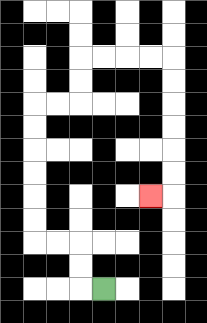{'start': '[4, 12]', 'end': '[6, 8]', 'path_directions': 'L,U,U,L,L,U,U,U,U,U,U,R,R,U,U,R,R,R,R,D,D,D,D,D,D,L', 'path_coordinates': '[[4, 12], [3, 12], [3, 11], [3, 10], [2, 10], [1, 10], [1, 9], [1, 8], [1, 7], [1, 6], [1, 5], [1, 4], [2, 4], [3, 4], [3, 3], [3, 2], [4, 2], [5, 2], [6, 2], [7, 2], [7, 3], [7, 4], [7, 5], [7, 6], [7, 7], [7, 8], [6, 8]]'}